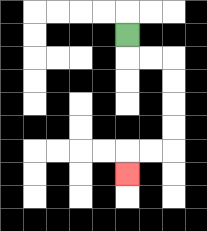{'start': '[5, 1]', 'end': '[5, 7]', 'path_directions': 'D,R,R,D,D,D,D,L,L,D', 'path_coordinates': '[[5, 1], [5, 2], [6, 2], [7, 2], [7, 3], [7, 4], [7, 5], [7, 6], [6, 6], [5, 6], [5, 7]]'}